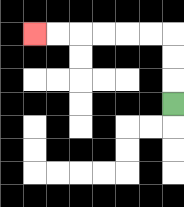{'start': '[7, 4]', 'end': '[1, 1]', 'path_directions': 'U,U,U,L,L,L,L,L,L', 'path_coordinates': '[[7, 4], [7, 3], [7, 2], [7, 1], [6, 1], [5, 1], [4, 1], [3, 1], [2, 1], [1, 1]]'}